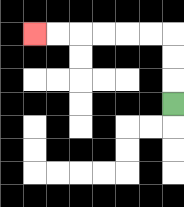{'start': '[7, 4]', 'end': '[1, 1]', 'path_directions': 'U,U,U,L,L,L,L,L,L', 'path_coordinates': '[[7, 4], [7, 3], [7, 2], [7, 1], [6, 1], [5, 1], [4, 1], [3, 1], [2, 1], [1, 1]]'}